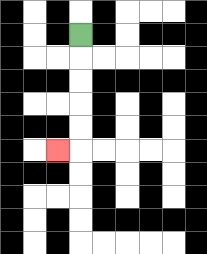{'start': '[3, 1]', 'end': '[2, 6]', 'path_directions': 'D,D,D,D,D,L', 'path_coordinates': '[[3, 1], [3, 2], [3, 3], [3, 4], [3, 5], [3, 6], [2, 6]]'}